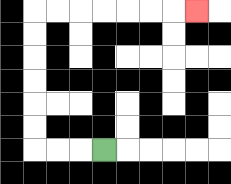{'start': '[4, 6]', 'end': '[8, 0]', 'path_directions': 'L,L,L,U,U,U,U,U,U,R,R,R,R,R,R,R', 'path_coordinates': '[[4, 6], [3, 6], [2, 6], [1, 6], [1, 5], [1, 4], [1, 3], [1, 2], [1, 1], [1, 0], [2, 0], [3, 0], [4, 0], [5, 0], [6, 0], [7, 0], [8, 0]]'}